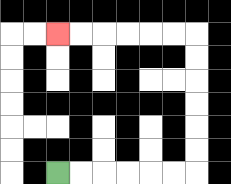{'start': '[2, 7]', 'end': '[2, 1]', 'path_directions': 'R,R,R,R,R,R,U,U,U,U,U,U,L,L,L,L,L,L', 'path_coordinates': '[[2, 7], [3, 7], [4, 7], [5, 7], [6, 7], [7, 7], [8, 7], [8, 6], [8, 5], [8, 4], [8, 3], [8, 2], [8, 1], [7, 1], [6, 1], [5, 1], [4, 1], [3, 1], [2, 1]]'}